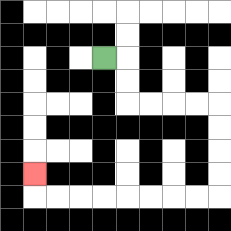{'start': '[4, 2]', 'end': '[1, 7]', 'path_directions': 'R,D,D,R,R,R,R,D,D,D,D,L,L,L,L,L,L,L,L,U', 'path_coordinates': '[[4, 2], [5, 2], [5, 3], [5, 4], [6, 4], [7, 4], [8, 4], [9, 4], [9, 5], [9, 6], [9, 7], [9, 8], [8, 8], [7, 8], [6, 8], [5, 8], [4, 8], [3, 8], [2, 8], [1, 8], [1, 7]]'}